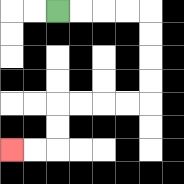{'start': '[2, 0]', 'end': '[0, 6]', 'path_directions': 'R,R,R,R,D,D,D,D,L,L,L,L,D,D,L,L', 'path_coordinates': '[[2, 0], [3, 0], [4, 0], [5, 0], [6, 0], [6, 1], [6, 2], [6, 3], [6, 4], [5, 4], [4, 4], [3, 4], [2, 4], [2, 5], [2, 6], [1, 6], [0, 6]]'}